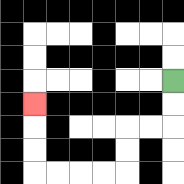{'start': '[7, 3]', 'end': '[1, 4]', 'path_directions': 'D,D,L,L,D,D,L,L,L,L,U,U,U', 'path_coordinates': '[[7, 3], [7, 4], [7, 5], [6, 5], [5, 5], [5, 6], [5, 7], [4, 7], [3, 7], [2, 7], [1, 7], [1, 6], [1, 5], [1, 4]]'}